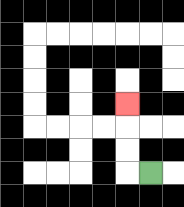{'start': '[6, 7]', 'end': '[5, 4]', 'path_directions': 'L,U,U,U', 'path_coordinates': '[[6, 7], [5, 7], [5, 6], [5, 5], [5, 4]]'}